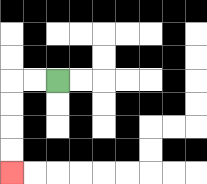{'start': '[2, 3]', 'end': '[0, 7]', 'path_directions': 'L,L,D,D,D,D', 'path_coordinates': '[[2, 3], [1, 3], [0, 3], [0, 4], [0, 5], [0, 6], [0, 7]]'}